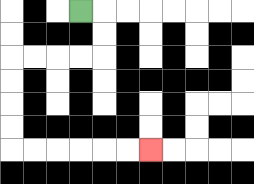{'start': '[3, 0]', 'end': '[6, 6]', 'path_directions': 'R,D,D,L,L,L,L,D,D,D,D,R,R,R,R,R,R', 'path_coordinates': '[[3, 0], [4, 0], [4, 1], [4, 2], [3, 2], [2, 2], [1, 2], [0, 2], [0, 3], [0, 4], [0, 5], [0, 6], [1, 6], [2, 6], [3, 6], [4, 6], [5, 6], [6, 6]]'}